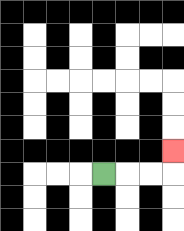{'start': '[4, 7]', 'end': '[7, 6]', 'path_directions': 'R,R,R,U', 'path_coordinates': '[[4, 7], [5, 7], [6, 7], [7, 7], [7, 6]]'}